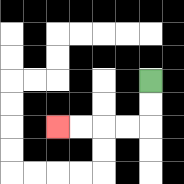{'start': '[6, 3]', 'end': '[2, 5]', 'path_directions': 'D,D,L,L,L,L', 'path_coordinates': '[[6, 3], [6, 4], [6, 5], [5, 5], [4, 5], [3, 5], [2, 5]]'}